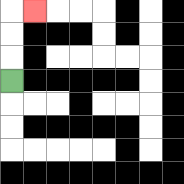{'start': '[0, 3]', 'end': '[1, 0]', 'path_directions': 'U,U,U,R', 'path_coordinates': '[[0, 3], [0, 2], [0, 1], [0, 0], [1, 0]]'}